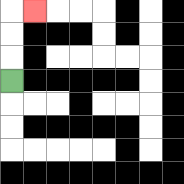{'start': '[0, 3]', 'end': '[1, 0]', 'path_directions': 'U,U,U,R', 'path_coordinates': '[[0, 3], [0, 2], [0, 1], [0, 0], [1, 0]]'}